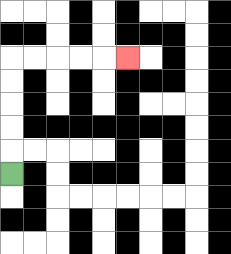{'start': '[0, 7]', 'end': '[5, 2]', 'path_directions': 'U,U,U,U,U,R,R,R,R,R', 'path_coordinates': '[[0, 7], [0, 6], [0, 5], [0, 4], [0, 3], [0, 2], [1, 2], [2, 2], [3, 2], [4, 2], [5, 2]]'}